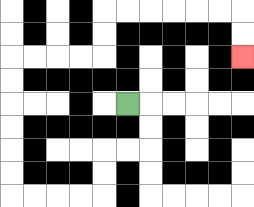{'start': '[5, 4]', 'end': '[10, 2]', 'path_directions': 'R,D,D,L,L,D,D,L,L,L,L,U,U,U,U,U,U,R,R,R,R,U,U,R,R,R,R,R,R,D,D', 'path_coordinates': '[[5, 4], [6, 4], [6, 5], [6, 6], [5, 6], [4, 6], [4, 7], [4, 8], [3, 8], [2, 8], [1, 8], [0, 8], [0, 7], [0, 6], [0, 5], [0, 4], [0, 3], [0, 2], [1, 2], [2, 2], [3, 2], [4, 2], [4, 1], [4, 0], [5, 0], [6, 0], [7, 0], [8, 0], [9, 0], [10, 0], [10, 1], [10, 2]]'}